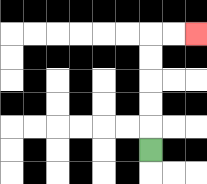{'start': '[6, 6]', 'end': '[8, 1]', 'path_directions': 'U,U,U,U,U,R,R', 'path_coordinates': '[[6, 6], [6, 5], [6, 4], [6, 3], [6, 2], [6, 1], [7, 1], [8, 1]]'}